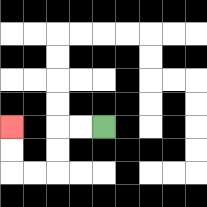{'start': '[4, 5]', 'end': '[0, 5]', 'path_directions': 'L,L,D,D,L,L,U,U', 'path_coordinates': '[[4, 5], [3, 5], [2, 5], [2, 6], [2, 7], [1, 7], [0, 7], [0, 6], [0, 5]]'}